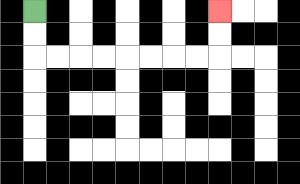{'start': '[1, 0]', 'end': '[9, 0]', 'path_directions': 'D,D,R,R,R,R,R,R,R,R,U,U', 'path_coordinates': '[[1, 0], [1, 1], [1, 2], [2, 2], [3, 2], [4, 2], [5, 2], [6, 2], [7, 2], [8, 2], [9, 2], [9, 1], [9, 0]]'}